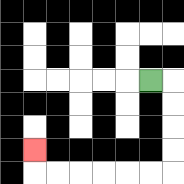{'start': '[6, 3]', 'end': '[1, 6]', 'path_directions': 'R,D,D,D,D,L,L,L,L,L,L,U', 'path_coordinates': '[[6, 3], [7, 3], [7, 4], [7, 5], [7, 6], [7, 7], [6, 7], [5, 7], [4, 7], [3, 7], [2, 7], [1, 7], [1, 6]]'}